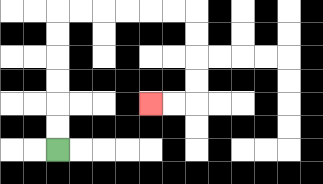{'start': '[2, 6]', 'end': '[6, 4]', 'path_directions': 'U,U,U,U,U,U,R,R,R,R,R,R,D,D,D,D,L,L', 'path_coordinates': '[[2, 6], [2, 5], [2, 4], [2, 3], [2, 2], [2, 1], [2, 0], [3, 0], [4, 0], [5, 0], [6, 0], [7, 0], [8, 0], [8, 1], [8, 2], [8, 3], [8, 4], [7, 4], [6, 4]]'}